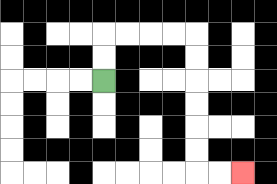{'start': '[4, 3]', 'end': '[10, 7]', 'path_directions': 'U,U,R,R,R,R,D,D,D,D,D,D,R,R', 'path_coordinates': '[[4, 3], [4, 2], [4, 1], [5, 1], [6, 1], [7, 1], [8, 1], [8, 2], [8, 3], [8, 4], [8, 5], [8, 6], [8, 7], [9, 7], [10, 7]]'}